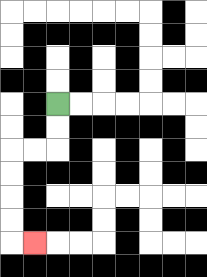{'start': '[2, 4]', 'end': '[1, 10]', 'path_directions': 'D,D,L,L,D,D,D,D,R', 'path_coordinates': '[[2, 4], [2, 5], [2, 6], [1, 6], [0, 6], [0, 7], [0, 8], [0, 9], [0, 10], [1, 10]]'}